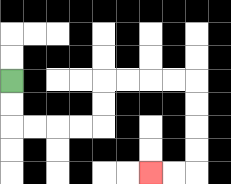{'start': '[0, 3]', 'end': '[6, 7]', 'path_directions': 'D,D,R,R,R,R,U,U,R,R,R,R,D,D,D,D,L,L', 'path_coordinates': '[[0, 3], [0, 4], [0, 5], [1, 5], [2, 5], [3, 5], [4, 5], [4, 4], [4, 3], [5, 3], [6, 3], [7, 3], [8, 3], [8, 4], [8, 5], [8, 6], [8, 7], [7, 7], [6, 7]]'}